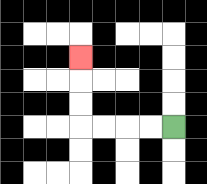{'start': '[7, 5]', 'end': '[3, 2]', 'path_directions': 'L,L,L,L,U,U,U', 'path_coordinates': '[[7, 5], [6, 5], [5, 5], [4, 5], [3, 5], [3, 4], [3, 3], [3, 2]]'}